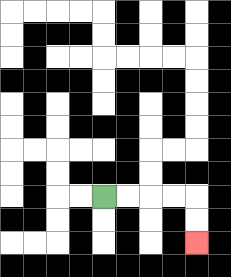{'start': '[4, 8]', 'end': '[8, 10]', 'path_directions': 'R,R,R,R,D,D', 'path_coordinates': '[[4, 8], [5, 8], [6, 8], [7, 8], [8, 8], [8, 9], [8, 10]]'}